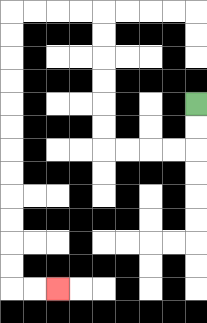{'start': '[8, 4]', 'end': '[2, 12]', 'path_directions': 'D,D,L,L,L,L,U,U,U,U,U,U,L,L,L,L,D,D,D,D,D,D,D,D,D,D,D,D,R,R', 'path_coordinates': '[[8, 4], [8, 5], [8, 6], [7, 6], [6, 6], [5, 6], [4, 6], [4, 5], [4, 4], [4, 3], [4, 2], [4, 1], [4, 0], [3, 0], [2, 0], [1, 0], [0, 0], [0, 1], [0, 2], [0, 3], [0, 4], [0, 5], [0, 6], [0, 7], [0, 8], [0, 9], [0, 10], [0, 11], [0, 12], [1, 12], [2, 12]]'}